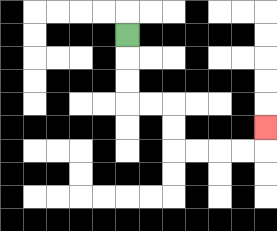{'start': '[5, 1]', 'end': '[11, 5]', 'path_directions': 'D,D,D,R,R,D,D,R,R,R,R,U', 'path_coordinates': '[[5, 1], [5, 2], [5, 3], [5, 4], [6, 4], [7, 4], [7, 5], [7, 6], [8, 6], [9, 6], [10, 6], [11, 6], [11, 5]]'}